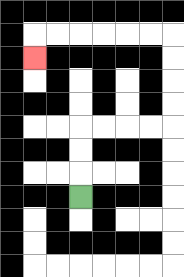{'start': '[3, 8]', 'end': '[1, 2]', 'path_directions': 'U,U,U,R,R,R,R,U,U,U,U,L,L,L,L,L,L,D', 'path_coordinates': '[[3, 8], [3, 7], [3, 6], [3, 5], [4, 5], [5, 5], [6, 5], [7, 5], [7, 4], [7, 3], [7, 2], [7, 1], [6, 1], [5, 1], [4, 1], [3, 1], [2, 1], [1, 1], [1, 2]]'}